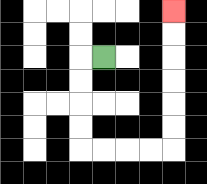{'start': '[4, 2]', 'end': '[7, 0]', 'path_directions': 'L,D,D,D,D,R,R,R,R,U,U,U,U,U,U', 'path_coordinates': '[[4, 2], [3, 2], [3, 3], [3, 4], [3, 5], [3, 6], [4, 6], [5, 6], [6, 6], [7, 6], [7, 5], [7, 4], [7, 3], [7, 2], [7, 1], [7, 0]]'}